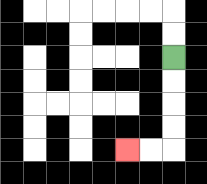{'start': '[7, 2]', 'end': '[5, 6]', 'path_directions': 'D,D,D,D,L,L', 'path_coordinates': '[[7, 2], [7, 3], [7, 4], [7, 5], [7, 6], [6, 6], [5, 6]]'}